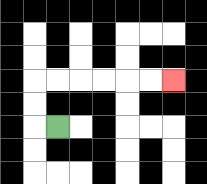{'start': '[2, 5]', 'end': '[7, 3]', 'path_directions': 'L,U,U,R,R,R,R,R,R', 'path_coordinates': '[[2, 5], [1, 5], [1, 4], [1, 3], [2, 3], [3, 3], [4, 3], [5, 3], [6, 3], [7, 3]]'}